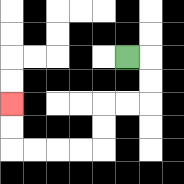{'start': '[5, 2]', 'end': '[0, 4]', 'path_directions': 'R,D,D,L,L,D,D,L,L,L,L,U,U', 'path_coordinates': '[[5, 2], [6, 2], [6, 3], [6, 4], [5, 4], [4, 4], [4, 5], [4, 6], [3, 6], [2, 6], [1, 6], [0, 6], [0, 5], [0, 4]]'}